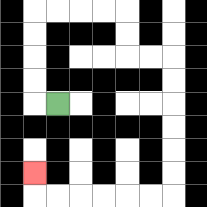{'start': '[2, 4]', 'end': '[1, 7]', 'path_directions': 'L,U,U,U,U,R,R,R,R,D,D,R,R,D,D,D,D,D,D,L,L,L,L,L,L,U', 'path_coordinates': '[[2, 4], [1, 4], [1, 3], [1, 2], [1, 1], [1, 0], [2, 0], [3, 0], [4, 0], [5, 0], [5, 1], [5, 2], [6, 2], [7, 2], [7, 3], [7, 4], [7, 5], [7, 6], [7, 7], [7, 8], [6, 8], [5, 8], [4, 8], [3, 8], [2, 8], [1, 8], [1, 7]]'}